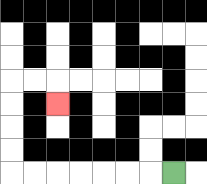{'start': '[7, 7]', 'end': '[2, 4]', 'path_directions': 'L,L,L,L,L,L,L,U,U,U,U,R,R,D', 'path_coordinates': '[[7, 7], [6, 7], [5, 7], [4, 7], [3, 7], [2, 7], [1, 7], [0, 7], [0, 6], [0, 5], [0, 4], [0, 3], [1, 3], [2, 3], [2, 4]]'}